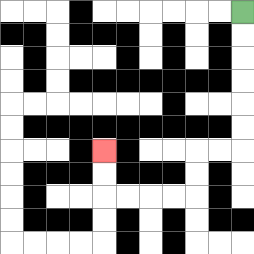{'start': '[10, 0]', 'end': '[4, 6]', 'path_directions': 'D,D,D,D,D,D,L,L,D,D,L,L,L,L,U,U', 'path_coordinates': '[[10, 0], [10, 1], [10, 2], [10, 3], [10, 4], [10, 5], [10, 6], [9, 6], [8, 6], [8, 7], [8, 8], [7, 8], [6, 8], [5, 8], [4, 8], [4, 7], [4, 6]]'}